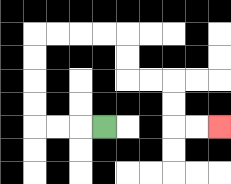{'start': '[4, 5]', 'end': '[9, 5]', 'path_directions': 'L,L,L,U,U,U,U,R,R,R,R,D,D,R,R,D,D,R,R', 'path_coordinates': '[[4, 5], [3, 5], [2, 5], [1, 5], [1, 4], [1, 3], [1, 2], [1, 1], [2, 1], [3, 1], [4, 1], [5, 1], [5, 2], [5, 3], [6, 3], [7, 3], [7, 4], [7, 5], [8, 5], [9, 5]]'}